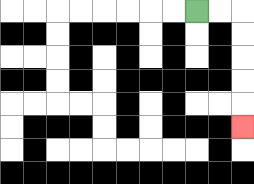{'start': '[8, 0]', 'end': '[10, 5]', 'path_directions': 'R,R,D,D,D,D,D', 'path_coordinates': '[[8, 0], [9, 0], [10, 0], [10, 1], [10, 2], [10, 3], [10, 4], [10, 5]]'}